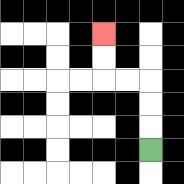{'start': '[6, 6]', 'end': '[4, 1]', 'path_directions': 'U,U,U,L,L,U,U', 'path_coordinates': '[[6, 6], [6, 5], [6, 4], [6, 3], [5, 3], [4, 3], [4, 2], [4, 1]]'}